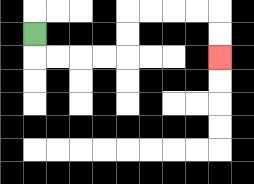{'start': '[1, 1]', 'end': '[9, 2]', 'path_directions': 'D,R,R,R,R,U,U,R,R,R,R,D,D', 'path_coordinates': '[[1, 1], [1, 2], [2, 2], [3, 2], [4, 2], [5, 2], [5, 1], [5, 0], [6, 0], [7, 0], [8, 0], [9, 0], [9, 1], [9, 2]]'}